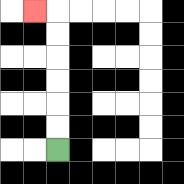{'start': '[2, 6]', 'end': '[1, 0]', 'path_directions': 'U,U,U,U,U,U,L', 'path_coordinates': '[[2, 6], [2, 5], [2, 4], [2, 3], [2, 2], [2, 1], [2, 0], [1, 0]]'}